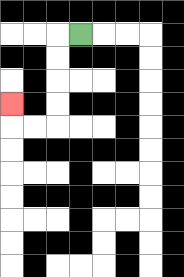{'start': '[3, 1]', 'end': '[0, 4]', 'path_directions': 'L,D,D,D,D,L,L,U', 'path_coordinates': '[[3, 1], [2, 1], [2, 2], [2, 3], [2, 4], [2, 5], [1, 5], [0, 5], [0, 4]]'}